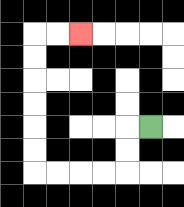{'start': '[6, 5]', 'end': '[3, 1]', 'path_directions': 'L,D,D,L,L,L,L,U,U,U,U,U,U,R,R', 'path_coordinates': '[[6, 5], [5, 5], [5, 6], [5, 7], [4, 7], [3, 7], [2, 7], [1, 7], [1, 6], [1, 5], [1, 4], [1, 3], [1, 2], [1, 1], [2, 1], [3, 1]]'}